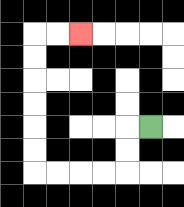{'start': '[6, 5]', 'end': '[3, 1]', 'path_directions': 'L,D,D,L,L,L,L,U,U,U,U,U,U,R,R', 'path_coordinates': '[[6, 5], [5, 5], [5, 6], [5, 7], [4, 7], [3, 7], [2, 7], [1, 7], [1, 6], [1, 5], [1, 4], [1, 3], [1, 2], [1, 1], [2, 1], [3, 1]]'}